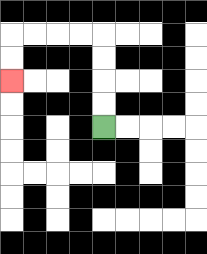{'start': '[4, 5]', 'end': '[0, 3]', 'path_directions': 'U,U,U,U,L,L,L,L,D,D', 'path_coordinates': '[[4, 5], [4, 4], [4, 3], [4, 2], [4, 1], [3, 1], [2, 1], [1, 1], [0, 1], [0, 2], [0, 3]]'}